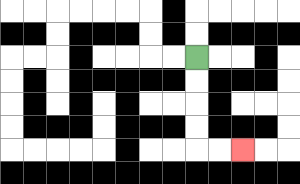{'start': '[8, 2]', 'end': '[10, 6]', 'path_directions': 'D,D,D,D,R,R', 'path_coordinates': '[[8, 2], [8, 3], [8, 4], [8, 5], [8, 6], [9, 6], [10, 6]]'}